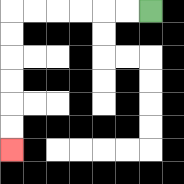{'start': '[6, 0]', 'end': '[0, 6]', 'path_directions': 'L,L,L,L,L,L,D,D,D,D,D,D', 'path_coordinates': '[[6, 0], [5, 0], [4, 0], [3, 0], [2, 0], [1, 0], [0, 0], [0, 1], [0, 2], [0, 3], [0, 4], [0, 5], [0, 6]]'}